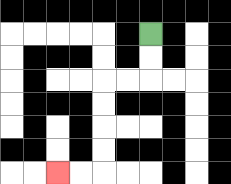{'start': '[6, 1]', 'end': '[2, 7]', 'path_directions': 'D,D,L,L,D,D,D,D,L,L', 'path_coordinates': '[[6, 1], [6, 2], [6, 3], [5, 3], [4, 3], [4, 4], [4, 5], [4, 6], [4, 7], [3, 7], [2, 7]]'}